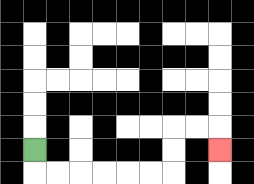{'start': '[1, 6]', 'end': '[9, 6]', 'path_directions': 'D,R,R,R,R,R,R,U,U,R,R,D', 'path_coordinates': '[[1, 6], [1, 7], [2, 7], [3, 7], [4, 7], [5, 7], [6, 7], [7, 7], [7, 6], [7, 5], [8, 5], [9, 5], [9, 6]]'}